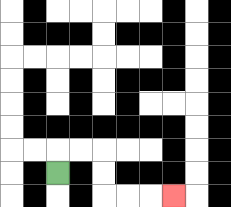{'start': '[2, 7]', 'end': '[7, 8]', 'path_directions': 'U,R,R,D,D,R,R,R', 'path_coordinates': '[[2, 7], [2, 6], [3, 6], [4, 6], [4, 7], [4, 8], [5, 8], [6, 8], [7, 8]]'}